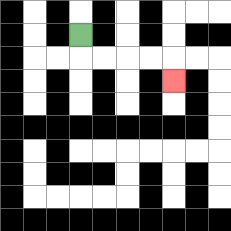{'start': '[3, 1]', 'end': '[7, 3]', 'path_directions': 'D,R,R,R,R,D', 'path_coordinates': '[[3, 1], [3, 2], [4, 2], [5, 2], [6, 2], [7, 2], [7, 3]]'}